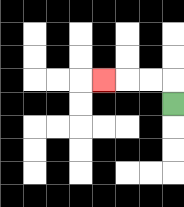{'start': '[7, 4]', 'end': '[4, 3]', 'path_directions': 'U,L,L,L', 'path_coordinates': '[[7, 4], [7, 3], [6, 3], [5, 3], [4, 3]]'}